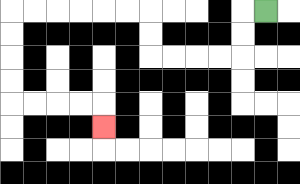{'start': '[11, 0]', 'end': '[4, 5]', 'path_directions': 'L,D,D,L,L,L,L,U,U,L,L,L,L,L,L,D,D,D,D,R,R,R,R,D', 'path_coordinates': '[[11, 0], [10, 0], [10, 1], [10, 2], [9, 2], [8, 2], [7, 2], [6, 2], [6, 1], [6, 0], [5, 0], [4, 0], [3, 0], [2, 0], [1, 0], [0, 0], [0, 1], [0, 2], [0, 3], [0, 4], [1, 4], [2, 4], [3, 4], [4, 4], [4, 5]]'}